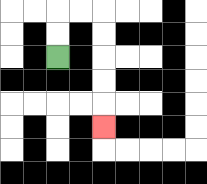{'start': '[2, 2]', 'end': '[4, 5]', 'path_directions': 'U,U,R,R,D,D,D,D,D', 'path_coordinates': '[[2, 2], [2, 1], [2, 0], [3, 0], [4, 0], [4, 1], [4, 2], [4, 3], [4, 4], [4, 5]]'}